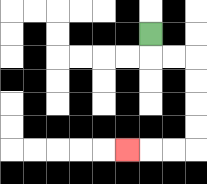{'start': '[6, 1]', 'end': '[5, 6]', 'path_directions': 'D,R,R,D,D,D,D,L,L,L', 'path_coordinates': '[[6, 1], [6, 2], [7, 2], [8, 2], [8, 3], [8, 4], [8, 5], [8, 6], [7, 6], [6, 6], [5, 6]]'}